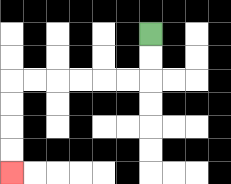{'start': '[6, 1]', 'end': '[0, 7]', 'path_directions': 'D,D,L,L,L,L,L,L,D,D,D,D', 'path_coordinates': '[[6, 1], [6, 2], [6, 3], [5, 3], [4, 3], [3, 3], [2, 3], [1, 3], [0, 3], [0, 4], [0, 5], [0, 6], [0, 7]]'}